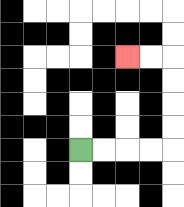{'start': '[3, 6]', 'end': '[5, 2]', 'path_directions': 'R,R,R,R,U,U,U,U,L,L', 'path_coordinates': '[[3, 6], [4, 6], [5, 6], [6, 6], [7, 6], [7, 5], [7, 4], [7, 3], [7, 2], [6, 2], [5, 2]]'}